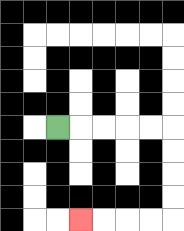{'start': '[2, 5]', 'end': '[3, 9]', 'path_directions': 'R,R,R,R,R,D,D,D,D,L,L,L,L', 'path_coordinates': '[[2, 5], [3, 5], [4, 5], [5, 5], [6, 5], [7, 5], [7, 6], [7, 7], [7, 8], [7, 9], [6, 9], [5, 9], [4, 9], [3, 9]]'}